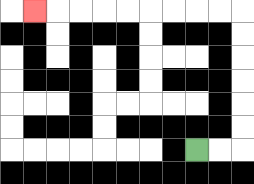{'start': '[8, 6]', 'end': '[1, 0]', 'path_directions': 'R,R,U,U,U,U,U,U,L,L,L,L,L,L,L,L,L', 'path_coordinates': '[[8, 6], [9, 6], [10, 6], [10, 5], [10, 4], [10, 3], [10, 2], [10, 1], [10, 0], [9, 0], [8, 0], [7, 0], [6, 0], [5, 0], [4, 0], [3, 0], [2, 0], [1, 0]]'}